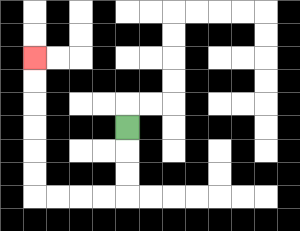{'start': '[5, 5]', 'end': '[1, 2]', 'path_directions': 'D,D,D,L,L,L,L,U,U,U,U,U,U', 'path_coordinates': '[[5, 5], [5, 6], [5, 7], [5, 8], [4, 8], [3, 8], [2, 8], [1, 8], [1, 7], [1, 6], [1, 5], [1, 4], [1, 3], [1, 2]]'}